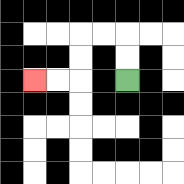{'start': '[5, 3]', 'end': '[1, 3]', 'path_directions': 'U,U,L,L,D,D,L,L', 'path_coordinates': '[[5, 3], [5, 2], [5, 1], [4, 1], [3, 1], [3, 2], [3, 3], [2, 3], [1, 3]]'}